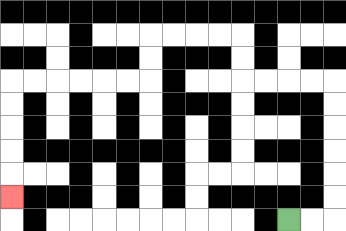{'start': '[12, 9]', 'end': '[0, 8]', 'path_directions': 'R,R,U,U,U,U,U,U,L,L,L,L,U,U,L,L,L,L,D,D,L,L,L,L,L,L,D,D,D,D,D', 'path_coordinates': '[[12, 9], [13, 9], [14, 9], [14, 8], [14, 7], [14, 6], [14, 5], [14, 4], [14, 3], [13, 3], [12, 3], [11, 3], [10, 3], [10, 2], [10, 1], [9, 1], [8, 1], [7, 1], [6, 1], [6, 2], [6, 3], [5, 3], [4, 3], [3, 3], [2, 3], [1, 3], [0, 3], [0, 4], [0, 5], [0, 6], [0, 7], [0, 8]]'}